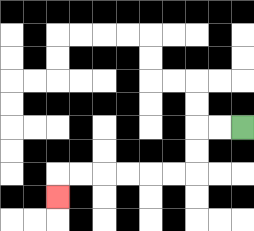{'start': '[10, 5]', 'end': '[2, 8]', 'path_directions': 'L,L,D,D,L,L,L,L,L,L,D', 'path_coordinates': '[[10, 5], [9, 5], [8, 5], [8, 6], [8, 7], [7, 7], [6, 7], [5, 7], [4, 7], [3, 7], [2, 7], [2, 8]]'}